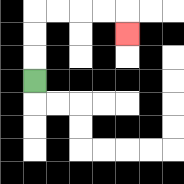{'start': '[1, 3]', 'end': '[5, 1]', 'path_directions': 'U,U,U,R,R,R,R,D', 'path_coordinates': '[[1, 3], [1, 2], [1, 1], [1, 0], [2, 0], [3, 0], [4, 0], [5, 0], [5, 1]]'}